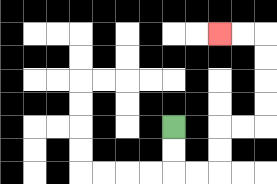{'start': '[7, 5]', 'end': '[9, 1]', 'path_directions': 'D,D,R,R,U,U,R,R,U,U,U,U,L,L', 'path_coordinates': '[[7, 5], [7, 6], [7, 7], [8, 7], [9, 7], [9, 6], [9, 5], [10, 5], [11, 5], [11, 4], [11, 3], [11, 2], [11, 1], [10, 1], [9, 1]]'}